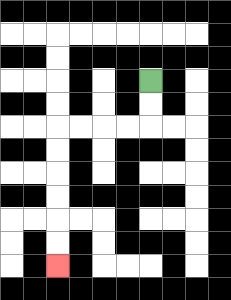{'start': '[6, 3]', 'end': '[2, 11]', 'path_directions': 'D,D,L,L,L,L,D,D,D,D,D,D', 'path_coordinates': '[[6, 3], [6, 4], [6, 5], [5, 5], [4, 5], [3, 5], [2, 5], [2, 6], [2, 7], [2, 8], [2, 9], [2, 10], [2, 11]]'}